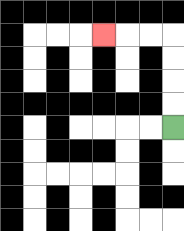{'start': '[7, 5]', 'end': '[4, 1]', 'path_directions': 'U,U,U,U,L,L,L', 'path_coordinates': '[[7, 5], [7, 4], [7, 3], [7, 2], [7, 1], [6, 1], [5, 1], [4, 1]]'}